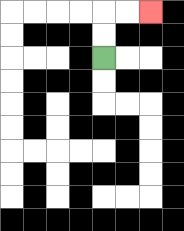{'start': '[4, 2]', 'end': '[6, 0]', 'path_directions': 'U,U,R,R', 'path_coordinates': '[[4, 2], [4, 1], [4, 0], [5, 0], [6, 0]]'}